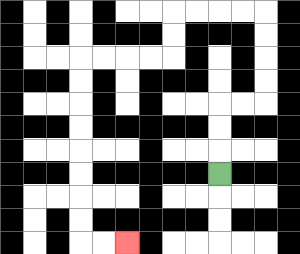{'start': '[9, 7]', 'end': '[5, 10]', 'path_directions': 'U,U,U,R,R,U,U,U,U,L,L,L,L,D,D,L,L,L,L,D,D,D,D,D,D,D,D,R,R', 'path_coordinates': '[[9, 7], [9, 6], [9, 5], [9, 4], [10, 4], [11, 4], [11, 3], [11, 2], [11, 1], [11, 0], [10, 0], [9, 0], [8, 0], [7, 0], [7, 1], [7, 2], [6, 2], [5, 2], [4, 2], [3, 2], [3, 3], [3, 4], [3, 5], [3, 6], [3, 7], [3, 8], [3, 9], [3, 10], [4, 10], [5, 10]]'}